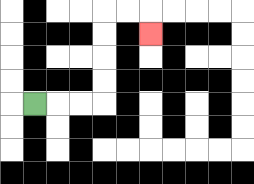{'start': '[1, 4]', 'end': '[6, 1]', 'path_directions': 'R,R,R,U,U,U,U,R,R,D', 'path_coordinates': '[[1, 4], [2, 4], [3, 4], [4, 4], [4, 3], [4, 2], [4, 1], [4, 0], [5, 0], [6, 0], [6, 1]]'}